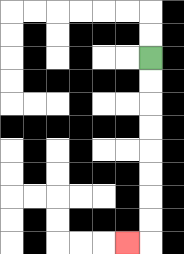{'start': '[6, 2]', 'end': '[5, 10]', 'path_directions': 'D,D,D,D,D,D,D,D,L', 'path_coordinates': '[[6, 2], [6, 3], [6, 4], [6, 5], [6, 6], [6, 7], [6, 8], [6, 9], [6, 10], [5, 10]]'}